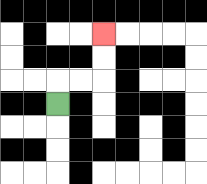{'start': '[2, 4]', 'end': '[4, 1]', 'path_directions': 'U,R,R,U,U', 'path_coordinates': '[[2, 4], [2, 3], [3, 3], [4, 3], [4, 2], [4, 1]]'}